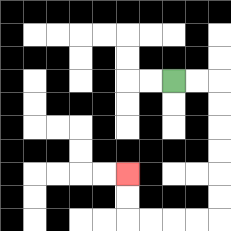{'start': '[7, 3]', 'end': '[5, 7]', 'path_directions': 'R,R,D,D,D,D,D,D,L,L,L,L,U,U', 'path_coordinates': '[[7, 3], [8, 3], [9, 3], [9, 4], [9, 5], [9, 6], [9, 7], [9, 8], [9, 9], [8, 9], [7, 9], [6, 9], [5, 9], [5, 8], [5, 7]]'}